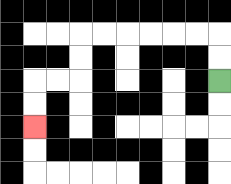{'start': '[9, 3]', 'end': '[1, 5]', 'path_directions': 'U,U,L,L,L,L,L,L,D,D,L,L,D,D', 'path_coordinates': '[[9, 3], [9, 2], [9, 1], [8, 1], [7, 1], [6, 1], [5, 1], [4, 1], [3, 1], [3, 2], [3, 3], [2, 3], [1, 3], [1, 4], [1, 5]]'}